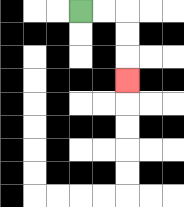{'start': '[3, 0]', 'end': '[5, 3]', 'path_directions': 'R,R,D,D,D', 'path_coordinates': '[[3, 0], [4, 0], [5, 0], [5, 1], [5, 2], [5, 3]]'}